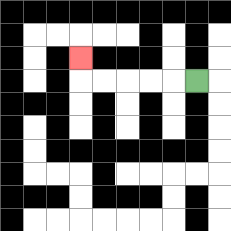{'start': '[8, 3]', 'end': '[3, 2]', 'path_directions': 'L,L,L,L,L,U', 'path_coordinates': '[[8, 3], [7, 3], [6, 3], [5, 3], [4, 3], [3, 3], [3, 2]]'}